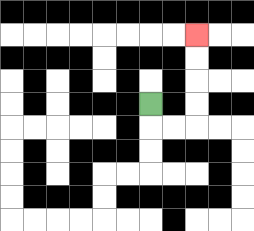{'start': '[6, 4]', 'end': '[8, 1]', 'path_directions': 'D,R,R,U,U,U,U', 'path_coordinates': '[[6, 4], [6, 5], [7, 5], [8, 5], [8, 4], [8, 3], [8, 2], [8, 1]]'}